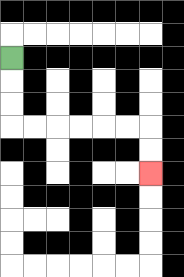{'start': '[0, 2]', 'end': '[6, 7]', 'path_directions': 'D,D,D,R,R,R,R,R,R,D,D', 'path_coordinates': '[[0, 2], [0, 3], [0, 4], [0, 5], [1, 5], [2, 5], [3, 5], [4, 5], [5, 5], [6, 5], [6, 6], [6, 7]]'}